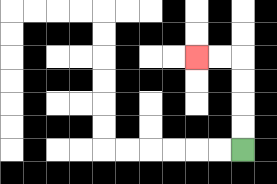{'start': '[10, 6]', 'end': '[8, 2]', 'path_directions': 'U,U,U,U,L,L', 'path_coordinates': '[[10, 6], [10, 5], [10, 4], [10, 3], [10, 2], [9, 2], [8, 2]]'}